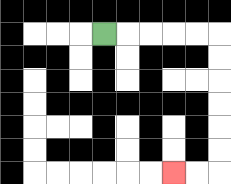{'start': '[4, 1]', 'end': '[7, 7]', 'path_directions': 'R,R,R,R,R,D,D,D,D,D,D,L,L', 'path_coordinates': '[[4, 1], [5, 1], [6, 1], [7, 1], [8, 1], [9, 1], [9, 2], [9, 3], [9, 4], [9, 5], [9, 6], [9, 7], [8, 7], [7, 7]]'}